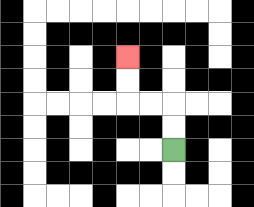{'start': '[7, 6]', 'end': '[5, 2]', 'path_directions': 'U,U,L,L,U,U', 'path_coordinates': '[[7, 6], [7, 5], [7, 4], [6, 4], [5, 4], [5, 3], [5, 2]]'}